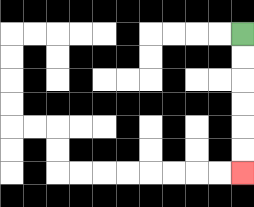{'start': '[10, 1]', 'end': '[10, 7]', 'path_directions': 'D,D,D,D,D,D', 'path_coordinates': '[[10, 1], [10, 2], [10, 3], [10, 4], [10, 5], [10, 6], [10, 7]]'}